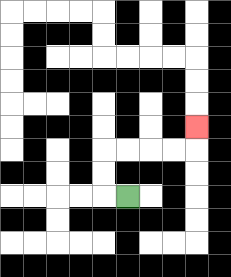{'start': '[5, 8]', 'end': '[8, 5]', 'path_directions': 'L,U,U,R,R,R,R,U', 'path_coordinates': '[[5, 8], [4, 8], [4, 7], [4, 6], [5, 6], [6, 6], [7, 6], [8, 6], [8, 5]]'}